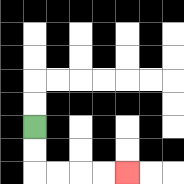{'start': '[1, 5]', 'end': '[5, 7]', 'path_directions': 'D,D,R,R,R,R', 'path_coordinates': '[[1, 5], [1, 6], [1, 7], [2, 7], [3, 7], [4, 7], [5, 7]]'}